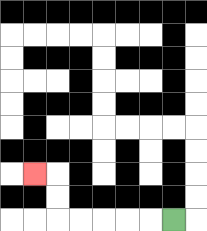{'start': '[7, 9]', 'end': '[1, 7]', 'path_directions': 'L,L,L,L,L,U,U,L', 'path_coordinates': '[[7, 9], [6, 9], [5, 9], [4, 9], [3, 9], [2, 9], [2, 8], [2, 7], [1, 7]]'}